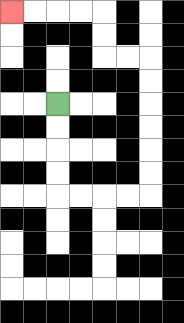{'start': '[2, 4]', 'end': '[0, 0]', 'path_directions': 'D,D,D,D,R,R,R,R,U,U,U,U,U,U,L,L,U,U,L,L,L,L', 'path_coordinates': '[[2, 4], [2, 5], [2, 6], [2, 7], [2, 8], [3, 8], [4, 8], [5, 8], [6, 8], [6, 7], [6, 6], [6, 5], [6, 4], [6, 3], [6, 2], [5, 2], [4, 2], [4, 1], [4, 0], [3, 0], [2, 0], [1, 0], [0, 0]]'}